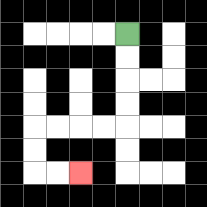{'start': '[5, 1]', 'end': '[3, 7]', 'path_directions': 'D,D,D,D,L,L,L,L,D,D,R,R', 'path_coordinates': '[[5, 1], [5, 2], [5, 3], [5, 4], [5, 5], [4, 5], [3, 5], [2, 5], [1, 5], [1, 6], [1, 7], [2, 7], [3, 7]]'}